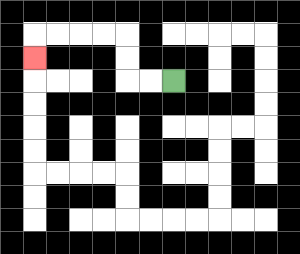{'start': '[7, 3]', 'end': '[1, 2]', 'path_directions': 'L,L,U,U,L,L,L,L,D', 'path_coordinates': '[[7, 3], [6, 3], [5, 3], [5, 2], [5, 1], [4, 1], [3, 1], [2, 1], [1, 1], [1, 2]]'}